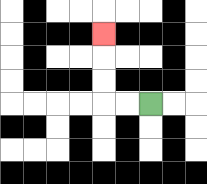{'start': '[6, 4]', 'end': '[4, 1]', 'path_directions': 'L,L,U,U,U', 'path_coordinates': '[[6, 4], [5, 4], [4, 4], [4, 3], [4, 2], [4, 1]]'}